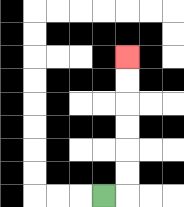{'start': '[4, 8]', 'end': '[5, 2]', 'path_directions': 'R,U,U,U,U,U,U', 'path_coordinates': '[[4, 8], [5, 8], [5, 7], [5, 6], [5, 5], [5, 4], [5, 3], [5, 2]]'}